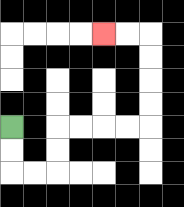{'start': '[0, 5]', 'end': '[4, 1]', 'path_directions': 'D,D,R,R,U,U,R,R,R,R,U,U,U,U,L,L', 'path_coordinates': '[[0, 5], [0, 6], [0, 7], [1, 7], [2, 7], [2, 6], [2, 5], [3, 5], [4, 5], [5, 5], [6, 5], [6, 4], [6, 3], [6, 2], [6, 1], [5, 1], [4, 1]]'}